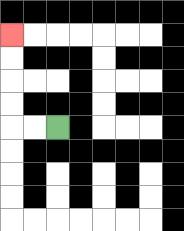{'start': '[2, 5]', 'end': '[0, 1]', 'path_directions': 'L,L,U,U,U,U', 'path_coordinates': '[[2, 5], [1, 5], [0, 5], [0, 4], [0, 3], [0, 2], [0, 1]]'}